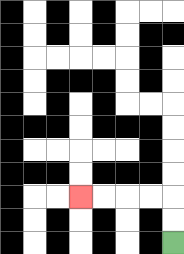{'start': '[7, 10]', 'end': '[3, 8]', 'path_directions': 'U,U,L,L,L,L', 'path_coordinates': '[[7, 10], [7, 9], [7, 8], [6, 8], [5, 8], [4, 8], [3, 8]]'}